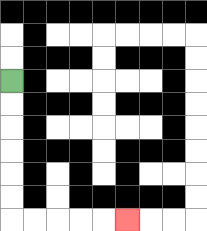{'start': '[0, 3]', 'end': '[5, 9]', 'path_directions': 'D,D,D,D,D,D,R,R,R,R,R', 'path_coordinates': '[[0, 3], [0, 4], [0, 5], [0, 6], [0, 7], [0, 8], [0, 9], [1, 9], [2, 9], [3, 9], [4, 9], [5, 9]]'}